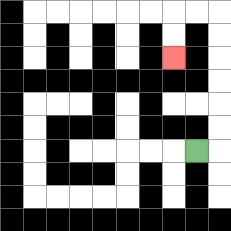{'start': '[8, 6]', 'end': '[7, 2]', 'path_directions': 'R,U,U,U,U,U,U,L,L,D,D', 'path_coordinates': '[[8, 6], [9, 6], [9, 5], [9, 4], [9, 3], [9, 2], [9, 1], [9, 0], [8, 0], [7, 0], [7, 1], [7, 2]]'}